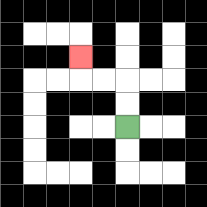{'start': '[5, 5]', 'end': '[3, 2]', 'path_directions': 'U,U,L,L,U', 'path_coordinates': '[[5, 5], [5, 4], [5, 3], [4, 3], [3, 3], [3, 2]]'}